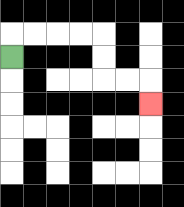{'start': '[0, 2]', 'end': '[6, 4]', 'path_directions': 'U,R,R,R,R,D,D,R,R,D', 'path_coordinates': '[[0, 2], [0, 1], [1, 1], [2, 1], [3, 1], [4, 1], [4, 2], [4, 3], [5, 3], [6, 3], [6, 4]]'}